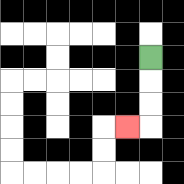{'start': '[6, 2]', 'end': '[5, 5]', 'path_directions': 'D,D,D,L', 'path_coordinates': '[[6, 2], [6, 3], [6, 4], [6, 5], [5, 5]]'}